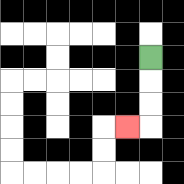{'start': '[6, 2]', 'end': '[5, 5]', 'path_directions': 'D,D,D,L', 'path_coordinates': '[[6, 2], [6, 3], [6, 4], [6, 5], [5, 5]]'}